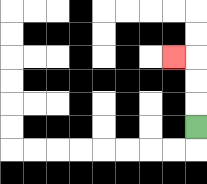{'start': '[8, 5]', 'end': '[7, 2]', 'path_directions': 'U,U,U,L', 'path_coordinates': '[[8, 5], [8, 4], [8, 3], [8, 2], [7, 2]]'}